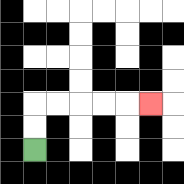{'start': '[1, 6]', 'end': '[6, 4]', 'path_directions': 'U,U,R,R,R,R,R', 'path_coordinates': '[[1, 6], [1, 5], [1, 4], [2, 4], [3, 4], [4, 4], [5, 4], [6, 4]]'}